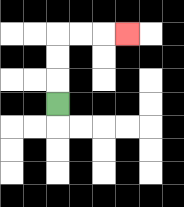{'start': '[2, 4]', 'end': '[5, 1]', 'path_directions': 'U,U,U,R,R,R', 'path_coordinates': '[[2, 4], [2, 3], [2, 2], [2, 1], [3, 1], [4, 1], [5, 1]]'}